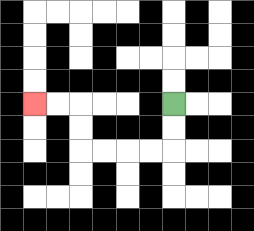{'start': '[7, 4]', 'end': '[1, 4]', 'path_directions': 'D,D,L,L,L,L,U,U,L,L', 'path_coordinates': '[[7, 4], [7, 5], [7, 6], [6, 6], [5, 6], [4, 6], [3, 6], [3, 5], [3, 4], [2, 4], [1, 4]]'}